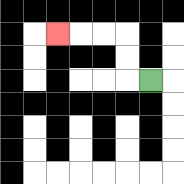{'start': '[6, 3]', 'end': '[2, 1]', 'path_directions': 'L,U,U,L,L,L', 'path_coordinates': '[[6, 3], [5, 3], [5, 2], [5, 1], [4, 1], [3, 1], [2, 1]]'}